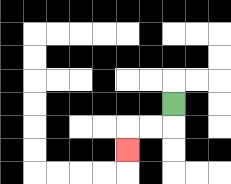{'start': '[7, 4]', 'end': '[5, 6]', 'path_directions': 'D,L,L,D', 'path_coordinates': '[[7, 4], [7, 5], [6, 5], [5, 5], [5, 6]]'}